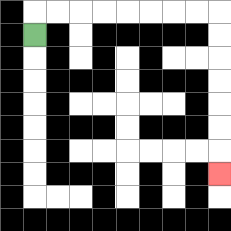{'start': '[1, 1]', 'end': '[9, 7]', 'path_directions': 'U,R,R,R,R,R,R,R,R,D,D,D,D,D,D,D', 'path_coordinates': '[[1, 1], [1, 0], [2, 0], [3, 0], [4, 0], [5, 0], [6, 0], [7, 0], [8, 0], [9, 0], [9, 1], [9, 2], [9, 3], [9, 4], [9, 5], [9, 6], [9, 7]]'}